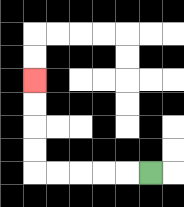{'start': '[6, 7]', 'end': '[1, 3]', 'path_directions': 'L,L,L,L,L,U,U,U,U', 'path_coordinates': '[[6, 7], [5, 7], [4, 7], [3, 7], [2, 7], [1, 7], [1, 6], [1, 5], [1, 4], [1, 3]]'}